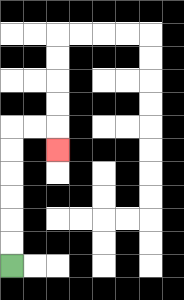{'start': '[0, 11]', 'end': '[2, 6]', 'path_directions': 'U,U,U,U,U,U,R,R,D', 'path_coordinates': '[[0, 11], [0, 10], [0, 9], [0, 8], [0, 7], [0, 6], [0, 5], [1, 5], [2, 5], [2, 6]]'}